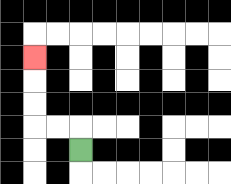{'start': '[3, 6]', 'end': '[1, 2]', 'path_directions': 'U,L,L,U,U,U', 'path_coordinates': '[[3, 6], [3, 5], [2, 5], [1, 5], [1, 4], [1, 3], [1, 2]]'}